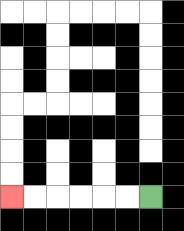{'start': '[6, 8]', 'end': '[0, 8]', 'path_directions': 'L,L,L,L,L,L', 'path_coordinates': '[[6, 8], [5, 8], [4, 8], [3, 8], [2, 8], [1, 8], [0, 8]]'}